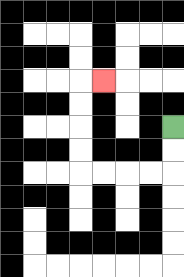{'start': '[7, 5]', 'end': '[4, 3]', 'path_directions': 'D,D,L,L,L,L,U,U,U,U,R', 'path_coordinates': '[[7, 5], [7, 6], [7, 7], [6, 7], [5, 7], [4, 7], [3, 7], [3, 6], [3, 5], [3, 4], [3, 3], [4, 3]]'}